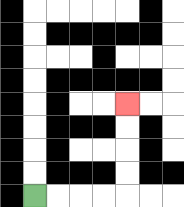{'start': '[1, 8]', 'end': '[5, 4]', 'path_directions': 'R,R,R,R,U,U,U,U', 'path_coordinates': '[[1, 8], [2, 8], [3, 8], [4, 8], [5, 8], [5, 7], [5, 6], [5, 5], [5, 4]]'}